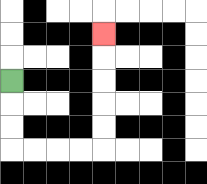{'start': '[0, 3]', 'end': '[4, 1]', 'path_directions': 'D,D,D,R,R,R,R,U,U,U,U,U', 'path_coordinates': '[[0, 3], [0, 4], [0, 5], [0, 6], [1, 6], [2, 6], [3, 6], [4, 6], [4, 5], [4, 4], [4, 3], [4, 2], [4, 1]]'}